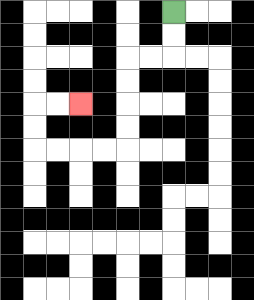{'start': '[7, 0]', 'end': '[3, 4]', 'path_directions': 'D,D,L,L,D,D,D,D,L,L,L,L,U,U,R,R', 'path_coordinates': '[[7, 0], [7, 1], [7, 2], [6, 2], [5, 2], [5, 3], [5, 4], [5, 5], [5, 6], [4, 6], [3, 6], [2, 6], [1, 6], [1, 5], [1, 4], [2, 4], [3, 4]]'}